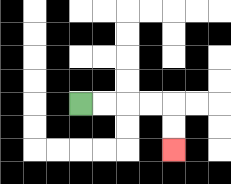{'start': '[3, 4]', 'end': '[7, 6]', 'path_directions': 'R,R,R,R,D,D', 'path_coordinates': '[[3, 4], [4, 4], [5, 4], [6, 4], [7, 4], [7, 5], [7, 6]]'}